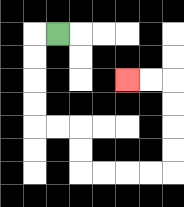{'start': '[2, 1]', 'end': '[5, 3]', 'path_directions': 'L,D,D,D,D,R,R,D,D,R,R,R,R,U,U,U,U,L,L', 'path_coordinates': '[[2, 1], [1, 1], [1, 2], [1, 3], [1, 4], [1, 5], [2, 5], [3, 5], [3, 6], [3, 7], [4, 7], [5, 7], [6, 7], [7, 7], [7, 6], [7, 5], [7, 4], [7, 3], [6, 3], [5, 3]]'}